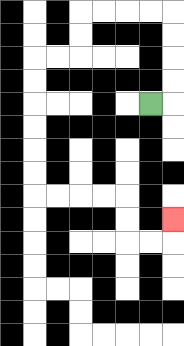{'start': '[6, 4]', 'end': '[7, 9]', 'path_directions': 'R,U,U,U,U,L,L,L,L,D,D,L,L,D,D,D,D,D,D,R,R,R,R,D,D,R,R,U', 'path_coordinates': '[[6, 4], [7, 4], [7, 3], [7, 2], [7, 1], [7, 0], [6, 0], [5, 0], [4, 0], [3, 0], [3, 1], [3, 2], [2, 2], [1, 2], [1, 3], [1, 4], [1, 5], [1, 6], [1, 7], [1, 8], [2, 8], [3, 8], [4, 8], [5, 8], [5, 9], [5, 10], [6, 10], [7, 10], [7, 9]]'}